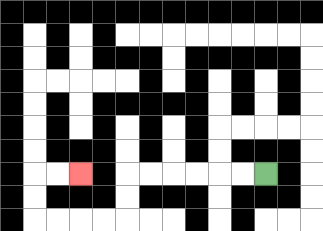{'start': '[11, 7]', 'end': '[3, 7]', 'path_directions': 'L,L,L,L,L,L,D,D,L,L,L,L,U,U,R,R', 'path_coordinates': '[[11, 7], [10, 7], [9, 7], [8, 7], [7, 7], [6, 7], [5, 7], [5, 8], [5, 9], [4, 9], [3, 9], [2, 9], [1, 9], [1, 8], [1, 7], [2, 7], [3, 7]]'}